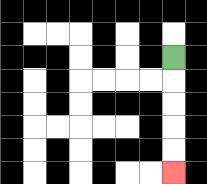{'start': '[7, 2]', 'end': '[7, 7]', 'path_directions': 'D,D,D,D,D', 'path_coordinates': '[[7, 2], [7, 3], [7, 4], [7, 5], [7, 6], [7, 7]]'}